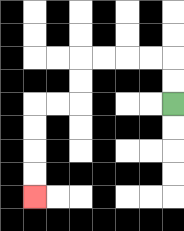{'start': '[7, 4]', 'end': '[1, 8]', 'path_directions': 'U,U,L,L,L,L,D,D,L,L,D,D,D,D', 'path_coordinates': '[[7, 4], [7, 3], [7, 2], [6, 2], [5, 2], [4, 2], [3, 2], [3, 3], [3, 4], [2, 4], [1, 4], [1, 5], [1, 6], [1, 7], [1, 8]]'}